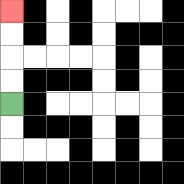{'start': '[0, 4]', 'end': '[0, 0]', 'path_directions': 'U,U,U,U', 'path_coordinates': '[[0, 4], [0, 3], [0, 2], [0, 1], [0, 0]]'}